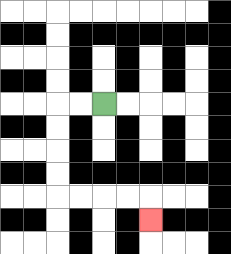{'start': '[4, 4]', 'end': '[6, 9]', 'path_directions': 'L,L,D,D,D,D,R,R,R,R,D', 'path_coordinates': '[[4, 4], [3, 4], [2, 4], [2, 5], [2, 6], [2, 7], [2, 8], [3, 8], [4, 8], [5, 8], [6, 8], [6, 9]]'}